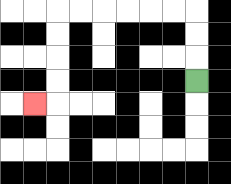{'start': '[8, 3]', 'end': '[1, 4]', 'path_directions': 'U,U,U,L,L,L,L,L,L,D,D,D,D,L', 'path_coordinates': '[[8, 3], [8, 2], [8, 1], [8, 0], [7, 0], [6, 0], [5, 0], [4, 0], [3, 0], [2, 0], [2, 1], [2, 2], [2, 3], [2, 4], [1, 4]]'}